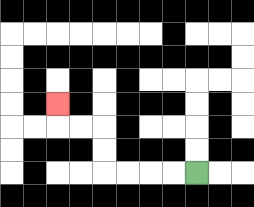{'start': '[8, 7]', 'end': '[2, 4]', 'path_directions': 'L,L,L,L,U,U,L,L,U', 'path_coordinates': '[[8, 7], [7, 7], [6, 7], [5, 7], [4, 7], [4, 6], [4, 5], [3, 5], [2, 5], [2, 4]]'}